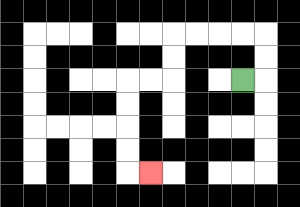{'start': '[10, 3]', 'end': '[6, 7]', 'path_directions': 'R,U,U,L,L,L,L,D,D,L,L,D,D,D,D,R', 'path_coordinates': '[[10, 3], [11, 3], [11, 2], [11, 1], [10, 1], [9, 1], [8, 1], [7, 1], [7, 2], [7, 3], [6, 3], [5, 3], [5, 4], [5, 5], [5, 6], [5, 7], [6, 7]]'}